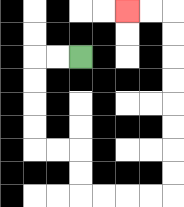{'start': '[3, 2]', 'end': '[5, 0]', 'path_directions': 'L,L,D,D,D,D,R,R,D,D,R,R,R,R,U,U,U,U,U,U,U,U,L,L', 'path_coordinates': '[[3, 2], [2, 2], [1, 2], [1, 3], [1, 4], [1, 5], [1, 6], [2, 6], [3, 6], [3, 7], [3, 8], [4, 8], [5, 8], [6, 8], [7, 8], [7, 7], [7, 6], [7, 5], [7, 4], [7, 3], [7, 2], [7, 1], [7, 0], [6, 0], [5, 0]]'}